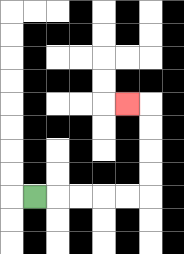{'start': '[1, 8]', 'end': '[5, 4]', 'path_directions': 'R,R,R,R,R,U,U,U,U,L', 'path_coordinates': '[[1, 8], [2, 8], [3, 8], [4, 8], [5, 8], [6, 8], [6, 7], [6, 6], [6, 5], [6, 4], [5, 4]]'}